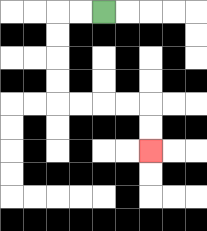{'start': '[4, 0]', 'end': '[6, 6]', 'path_directions': 'L,L,D,D,D,D,R,R,R,R,D,D', 'path_coordinates': '[[4, 0], [3, 0], [2, 0], [2, 1], [2, 2], [2, 3], [2, 4], [3, 4], [4, 4], [5, 4], [6, 4], [6, 5], [6, 6]]'}